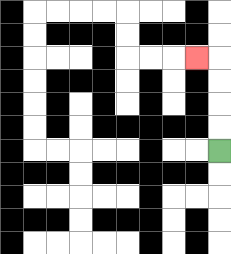{'start': '[9, 6]', 'end': '[8, 2]', 'path_directions': 'U,U,U,U,L', 'path_coordinates': '[[9, 6], [9, 5], [9, 4], [9, 3], [9, 2], [8, 2]]'}